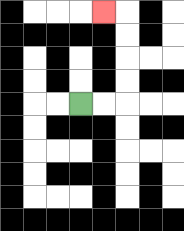{'start': '[3, 4]', 'end': '[4, 0]', 'path_directions': 'R,R,U,U,U,U,L', 'path_coordinates': '[[3, 4], [4, 4], [5, 4], [5, 3], [5, 2], [5, 1], [5, 0], [4, 0]]'}